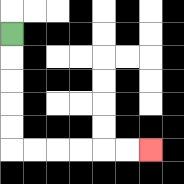{'start': '[0, 1]', 'end': '[6, 6]', 'path_directions': 'D,D,D,D,D,R,R,R,R,R,R', 'path_coordinates': '[[0, 1], [0, 2], [0, 3], [0, 4], [0, 5], [0, 6], [1, 6], [2, 6], [3, 6], [4, 6], [5, 6], [6, 6]]'}